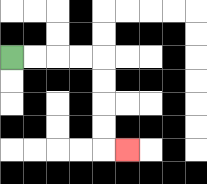{'start': '[0, 2]', 'end': '[5, 6]', 'path_directions': 'R,R,R,R,D,D,D,D,R', 'path_coordinates': '[[0, 2], [1, 2], [2, 2], [3, 2], [4, 2], [4, 3], [4, 4], [4, 5], [4, 6], [5, 6]]'}